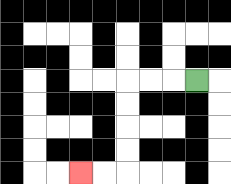{'start': '[8, 3]', 'end': '[3, 7]', 'path_directions': 'L,L,L,D,D,D,D,L,L', 'path_coordinates': '[[8, 3], [7, 3], [6, 3], [5, 3], [5, 4], [5, 5], [5, 6], [5, 7], [4, 7], [3, 7]]'}